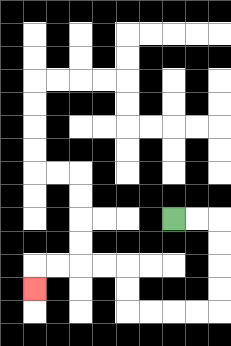{'start': '[7, 9]', 'end': '[1, 12]', 'path_directions': 'R,R,D,D,D,D,L,L,L,L,U,U,L,L,L,L,D', 'path_coordinates': '[[7, 9], [8, 9], [9, 9], [9, 10], [9, 11], [9, 12], [9, 13], [8, 13], [7, 13], [6, 13], [5, 13], [5, 12], [5, 11], [4, 11], [3, 11], [2, 11], [1, 11], [1, 12]]'}